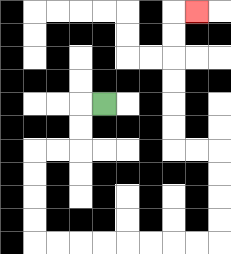{'start': '[4, 4]', 'end': '[8, 0]', 'path_directions': 'L,D,D,L,L,D,D,D,D,R,R,R,R,R,R,R,R,U,U,U,U,L,L,U,U,U,U,U,U,R', 'path_coordinates': '[[4, 4], [3, 4], [3, 5], [3, 6], [2, 6], [1, 6], [1, 7], [1, 8], [1, 9], [1, 10], [2, 10], [3, 10], [4, 10], [5, 10], [6, 10], [7, 10], [8, 10], [9, 10], [9, 9], [9, 8], [9, 7], [9, 6], [8, 6], [7, 6], [7, 5], [7, 4], [7, 3], [7, 2], [7, 1], [7, 0], [8, 0]]'}